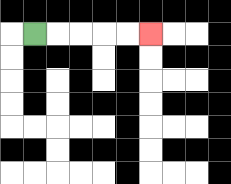{'start': '[1, 1]', 'end': '[6, 1]', 'path_directions': 'R,R,R,R,R', 'path_coordinates': '[[1, 1], [2, 1], [3, 1], [4, 1], [5, 1], [6, 1]]'}